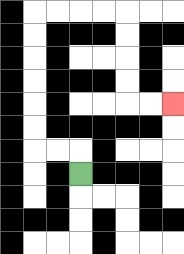{'start': '[3, 7]', 'end': '[7, 4]', 'path_directions': 'U,L,L,U,U,U,U,U,U,R,R,R,R,D,D,D,D,R,R', 'path_coordinates': '[[3, 7], [3, 6], [2, 6], [1, 6], [1, 5], [1, 4], [1, 3], [1, 2], [1, 1], [1, 0], [2, 0], [3, 0], [4, 0], [5, 0], [5, 1], [5, 2], [5, 3], [5, 4], [6, 4], [7, 4]]'}